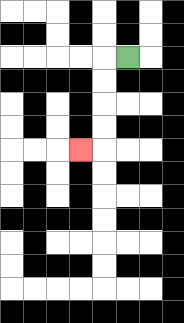{'start': '[5, 2]', 'end': '[3, 6]', 'path_directions': 'L,D,D,D,D,L', 'path_coordinates': '[[5, 2], [4, 2], [4, 3], [4, 4], [4, 5], [4, 6], [3, 6]]'}